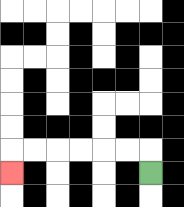{'start': '[6, 7]', 'end': '[0, 7]', 'path_directions': 'U,L,L,L,L,L,L,D', 'path_coordinates': '[[6, 7], [6, 6], [5, 6], [4, 6], [3, 6], [2, 6], [1, 6], [0, 6], [0, 7]]'}